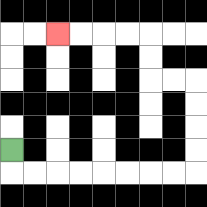{'start': '[0, 6]', 'end': '[2, 1]', 'path_directions': 'D,R,R,R,R,R,R,R,R,U,U,U,U,L,L,U,U,L,L,L,L', 'path_coordinates': '[[0, 6], [0, 7], [1, 7], [2, 7], [3, 7], [4, 7], [5, 7], [6, 7], [7, 7], [8, 7], [8, 6], [8, 5], [8, 4], [8, 3], [7, 3], [6, 3], [6, 2], [6, 1], [5, 1], [4, 1], [3, 1], [2, 1]]'}